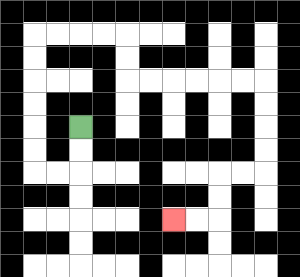{'start': '[3, 5]', 'end': '[7, 9]', 'path_directions': 'D,D,L,L,U,U,U,U,U,U,R,R,R,R,D,D,R,R,R,R,R,R,D,D,D,D,L,L,D,D,L,L', 'path_coordinates': '[[3, 5], [3, 6], [3, 7], [2, 7], [1, 7], [1, 6], [1, 5], [1, 4], [1, 3], [1, 2], [1, 1], [2, 1], [3, 1], [4, 1], [5, 1], [5, 2], [5, 3], [6, 3], [7, 3], [8, 3], [9, 3], [10, 3], [11, 3], [11, 4], [11, 5], [11, 6], [11, 7], [10, 7], [9, 7], [9, 8], [9, 9], [8, 9], [7, 9]]'}